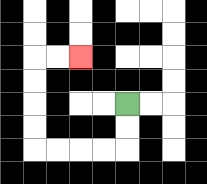{'start': '[5, 4]', 'end': '[3, 2]', 'path_directions': 'D,D,L,L,L,L,U,U,U,U,R,R', 'path_coordinates': '[[5, 4], [5, 5], [5, 6], [4, 6], [3, 6], [2, 6], [1, 6], [1, 5], [1, 4], [1, 3], [1, 2], [2, 2], [3, 2]]'}